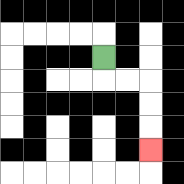{'start': '[4, 2]', 'end': '[6, 6]', 'path_directions': 'D,R,R,D,D,D', 'path_coordinates': '[[4, 2], [4, 3], [5, 3], [6, 3], [6, 4], [6, 5], [6, 6]]'}